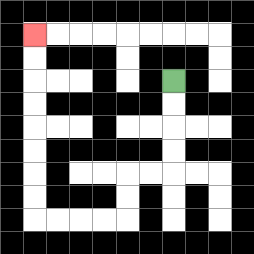{'start': '[7, 3]', 'end': '[1, 1]', 'path_directions': 'D,D,D,D,L,L,D,D,L,L,L,L,U,U,U,U,U,U,U,U', 'path_coordinates': '[[7, 3], [7, 4], [7, 5], [7, 6], [7, 7], [6, 7], [5, 7], [5, 8], [5, 9], [4, 9], [3, 9], [2, 9], [1, 9], [1, 8], [1, 7], [1, 6], [1, 5], [1, 4], [1, 3], [1, 2], [1, 1]]'}